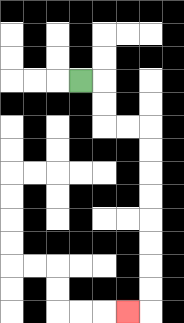{'start': '[3, 3]', 'end': '[5, 13]', 'path_directions': 'R,D,D,R,R,D,D,D,D,D,D,D,D,L', 'path_coordinates': '[[3, 3], [4, 3], [4, 4], [4, 5], [5, 5], [6, 5], [6, 6], [6, 7], [6, 8], [6, 9], [6, 10], [6, 11], [6, 12], [6, 13], [5, 13]]'}